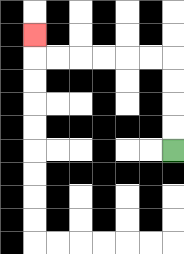{'start': '[7, 6]', 'end': '[1, 1]', 'path_directions': 'U,U,U,U,L,L,L,L,L,L,U', 'path_coordinates': '[[7, 6], [7, 5], [7, 4], [7, 3], [7, 2], [6, 2], [5, 2], [4, 2], [3, 2], [2, 2], [1, 2], [1, 1]]'}